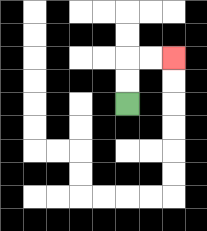{'start': '[5, 4]', 'end': '[7, 2]', 'path_directions': 'U,U,R,R', 'path_coordinates': '[[5, 4], [5, 3], [5, 2], [6, 2], [7, 2]]'}